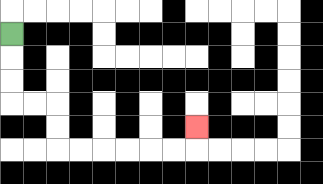{'start': '[0, 1]', 'end': '[8, 5]', 'path_directions': 'D,D,D,R,R,D,D,R,R,R,R,R,R,U', 'path_coordinates': '[[0, 1], [0, 2], [0, 3], [0, 4], [1, 4], [2, 4], [2, 5], [2, 6], [3, 6], [4, 6], [5, 6], [6, 6], [7, 6], [8, 6], [8, 5]]'}